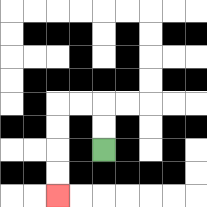{'start': '[4, 6]', 'end': '[2, 8]', 'path_directions': 'U,U,L,L,D,D,D,D', 'path_coordinates': '[[4, 6], [4, 5], [4, 4], [3, 4], [2, 4], [2, 5], [2, 6], [2, 7], [2, 8]]'}